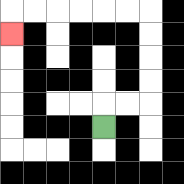{'start': '[4, 5]', 'end': '[0, 1]', 'path_directions': 'U,R,R,U,U,U,U,L,L,L,L,L,L,D', 'path_coordinates': '[[4, 5], [4, 4], [5, 4], [6, 4], [6, 3], [6, 2], [6, 1], [6, 0], [5, 0], [4, 0], [3, 0], [2, 0], [1, 0], [0, 0], [0, 1]]'}